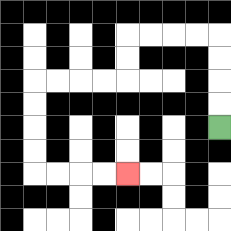{'start': '[9, 5]', 'end': '[5, 7]', 'path_directions': 'U,U,U,U,L,L,L,L,D,D,L,L,L,L,D,D,D,D,R,R,R,R', 'path_coordinates': '[[9, 5], [9, 4], [9, 3], [9, 2], [9, 1], [8, 1], [7, 1], [6, 1], [5, 1], [5, 2], [5, 3], [4, 3], [3, 3], [2, 3], [1, 3], [1, 4], [1, 5], [1, 6], [1, 7], [2, 7], [3, 7], [4, 7], [5, 7]]'}